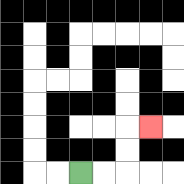{'start': '[3, 7]', 'end': '[6, 5]', 'path_directions': 'R,R,U,U,R', 'path_coordinates': '[[3, 7], [4, 7], [5, 7], [5, 6], [5, 5], [6, 5]]'}